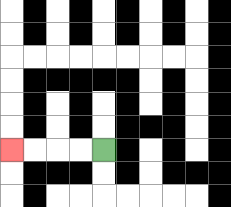{'start': '[4, 6]', 'end': '[0, 6]', 'path_directions': 'L,L,L,L', 'path_coordinates': '[[4, 6], [3, 6], [2, 6], [1, 6], [0, 6]]'}